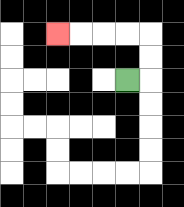{'start': '[5, 3]', 'end': '[2, 1]', 'path_directions': 'R,U,U,L,L,L,L', 'path_coordinates': '[[5, 3], [6, 3], [6, 2], [6, 1], [5, 1], [4, 1], [3, 1], [2, 1]]'}